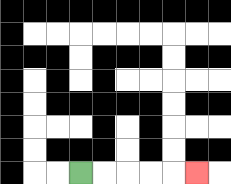{'start': '[3, 7]', 'end': '[8, 7]', 'path_directions': 'R,R,R,R,R', 'path_coordinates': '[[3, 7], [4, 7], [5, 7], [6, 7], [7, 7], [8, 7]]'}